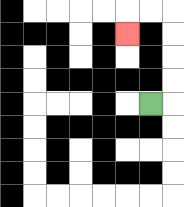{'start': '[6, 4]', 'end': '[5, 1]', 'path_directions': 'R,U,U,U,U,L,L,D', 'path_coordinates': '[[6, 4], [7, 4], [7, 3], [7, 2], [7, 1], [7, 0], [6, 0], [5, 0], [5, 1]]'}